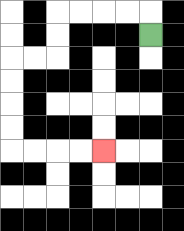{'start': '[6, 1]', 'end': '[4, 6]', 'path_directions': 'U,L,L,L,L,D,D,L,L,D,D,D,D,R,R,R,R', 'path_coordinates': '[[6, 1], [6, 0], [5, 0], [4, 0], [3, 0], [2, 0], [2, 1], [2, 2], [1, 2], [0, 2], [0, 3], [0, 4], [0, 5], [0, 6], [1, 6], [2, 6], [3, 6], [4, 6]]'}